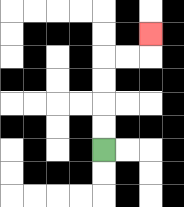{'start': '[4, 6]', 'end': '[6, 1]', 'path_directions': 'U,U,U,U,R,R,U', 'path_coordinates': '[[4, 6], [4, 5], [4, 4], [4, 3], [4, 2], [5, 2], [6, 2], [6, 1]]'}